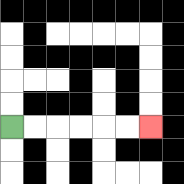{'start': '[0, 5]', 'end': '[6, 5]', 'path_directions': 'R,R,R,R,R,R', 'path_coordinates': '[[0, 5], [1, 5], [2, 5], [3, 5], [4, 5], [5, 5], [6, 5]]'}